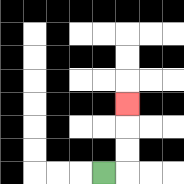{'start': '[4, 7]', 'end': '[5, 4]', 'path_directions': 'R,U,U,U', 'path_coordinates': '[[4, 7], [5, 7], [5, 6], [5, 5], [5, 4]]'}